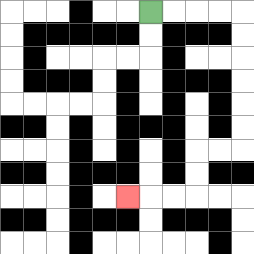{'start': '[6, 0]', 'end': '[5, 8]', 'path_directions': 'R,R,R,R,D,D,D,D,D,D,L,L,D,D,L,L,L', 'path_coordinates': '[[6, 0], [7, 0], [8, 0], [9, 0], [10, 0], [10, 1], [10, 2], [10, 3], [10, 4], [10, 5], [10, 6], [9, 6], [8, 6], [8, 7], [8, 8], [7, 8], [6, 8], [5, 8]]'}